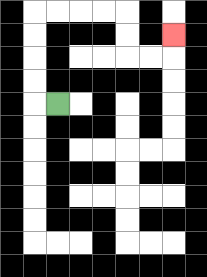{'start': '[2, 4]', 'end': '[7, 1]', 'path_directions': 'L,U,U,U,U,R,R,R,R,D,D,R,R,U', 'path_coordinates': '[[2, 4], [1, 4], [1, 3], [1, 2], [1, 1], [1, 0], [2, 0], [3, 0], [4, 0], [5, 0], [5, 1], [5, 2], [6, 2], [7, 2], [7, 1]]'}